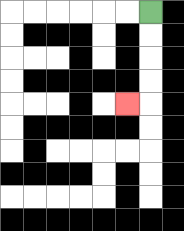{'start': '[6, 0]', 'end': '[5, 4]', 'path_directions': 'D,D,D,D,L', 'path_coordinates': '[[6, 0], [6, 1], [6, 2], [6, 3], [6, 4], [5, 4]]'}